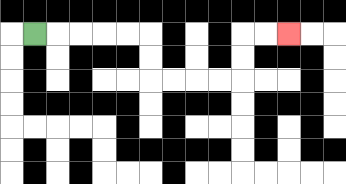{'start': '[1, 1]', 'end': '[12, 1]', 'path_directions': 'R,R,R,R,R,D,D,R,R,R,R,U,U,R,R', 'path_coordinates': '[[1, 1], [2, 1], [3, 1], [4, 1], [5, 1], [6, 1], [6, 2], [6, 3], [7, 3], [8, 3], [9, 3], [10, 3], [10, 2], [10, 1], [11, 1], [12, 1]]'}